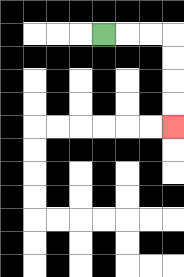{'start': '[4, 1]', 'end': '[7, 5]', 'path_directions': 'R,R,R,D,D,D,D', 'path_coordinates': '[[4, 1], [5, 1], [6, 1], [7, 1], [7, 2], [7, 3], [7, 4], [7, 5]]'}